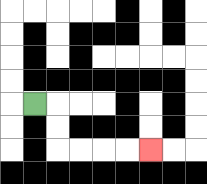{'start': '[1, 4]', 'end': '[6, 6]', 'path_directions': 'R,D,D,R,R,R,R', 'path_coordinates': '[[1, 4], [2, 4], [2, 5], [2, 6], [3, 6], [4, 6], [5, 6], [6, 6]]'}